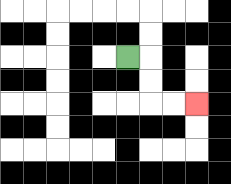{'start': '[5, 2]', 'end': '[8, 4]', 'path_directions': 'R,D,D,R,R', 'path_coordinates': '[[5, 2], [6, 2], [6, 3], [6, 4], [7, 4], [8, 4]]'}